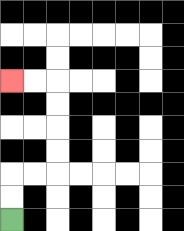{'start': '[0, 9]', 'end': '[0, 3]', 'path_directions': 'U,U,R,R,U,U,U,U,L,L', 'path_coordinates': '[[0, 9], [0, 8], [0, 7], [1, 7], [2, 7], [2, 6], [2, 5], [2, 4], [2, 3], [1, 3], [0, 3]]'}